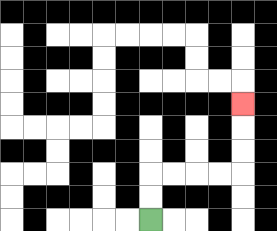{'start': '[6, 9]', 'end': '[10, 4]', 'path_directions': 'U,U,R,R,R,R,U,U,U', 'path_coordinates': '[[6, 9], [6, 8], [6, 7], [7, 7], [8, 7], [9, 7], [10, 7], [10, 6], [10, 5], [10, 4]]'}